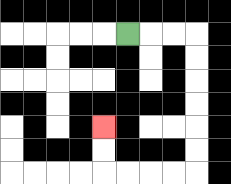{'start': '[5, 1]', 'end': '[4, 5]', 'path_directions': 'R,R,R,D,D,D,D,D,D,L,L,L,L,U,U', 'path_coordinates': '[[5, 1], [6, 1], [7, 1], [8, 1], [8, 2], [8, 3], [8, 4], [8, 5], [8, 6], [8, 7], [7, 7], [6, 7], [5, 7], [4, 7], [4, 6], [4, 5]]'}